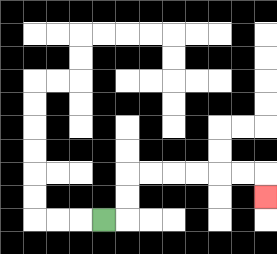{'start': '[4, 9]', 'end': '[11, 8]', 'path_directions': 'R,U,U,R,R,R,R,R,R,D', 'path_coordinates': '[[4, 9], [5, 9], [5, 8], [5, 7], [6, 7], [7, 7], [8, 7], [9, 7], [10, 7], [11, 7], [11, 8]]'}